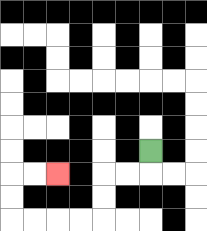{'start': '[6, 6]', 'end': '[2, 7]', 'path_directions': 'D,L,L,D,D,L,L,L,L,U,U,R,R', 'path_coordinates': '[[6, 6], [6, 7], [5, 7], [4, 7], [4, 8], [4, 9], [3, 9], [2, 9], [1, 9], [0, 9], [0, 8], [0, 7], [1, 7], [2, 7]]'}